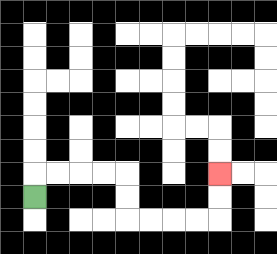{'start': '[1, 8]', 'end': '[9, 7]', 'path_directions': 'U,R,R,R,R,D,D,R,R,R,R,U,U', 'path_coordinates': '[[1, 8], [1, 7], [2, 7], [3, 7], [4, 7], [5, 7], [5, 8], [5, 9], [6, 9], [7, 9], [8, 9], [9, 9], [9, 8], [9, 7]]'}